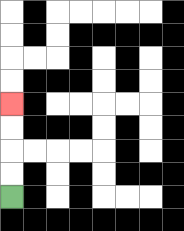{'start': '[0, 8]', 'end': '[0, 4]', 'path_directions': 'U,U,U,U', 'path_coordinates': '[[0, 8], [0, 7], [0, 6], [0, 5], [0, 4]]'}